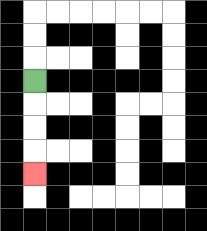{'start': '[1, 3]', 'end': '[1, 7]', 'path_directions': 'D,D,D,D', 'path_coordinates': '[[1, 3], [1, 4], [1, 5], [1, 6], [1, 7]]'}